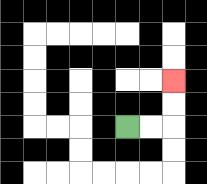{'start': '[5, 5]', 'end': '[7, 3]', 'path_directions': 'R,R,U,U', 'path_coordinates': '[[5, 5], [6, 5], [7, 5], [7, 4], [7, 3]]'}